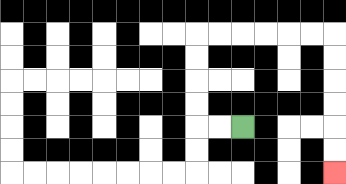{'start': '[10, 5]', 'end': '[14, 7]', 'path_directions': 'L,L,U,U,U,U,R,R,R,R,R,R,D,D,D,D,D,D', 'path_coordinates': '[[10, 5], [9, 5], [8, 5], [8, 4], [8, 3], [8, 2], [8, 1], [9, 1], [10, 1], [11, 1], [12, 1], [13, 1], [14, 1], [14, 2], [14, 3], [14, 4], [14, 5], [14, 6], [14, 7]]'}